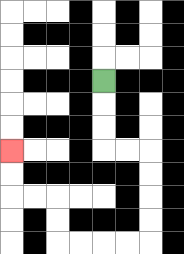{'start': '[4, 3]', 'end': '[0, 6]', 'path_directions': 'D,D,D,R,R,D,D,D,D,L,L,L,L,U,U,L,L,U,U', 'path_coordinates': '[[4, 3], [4, 4], [4, 5], [4, 6], [5, 6], [6, 6], [6, 7], [6, 8], [6, 9], [6, 10], [5, 10], [4, 10], [3, 10], [2, 10], [2, 9], [2, 8], [1, 8], [0, 8], [0, 7], [0, 6]]'}